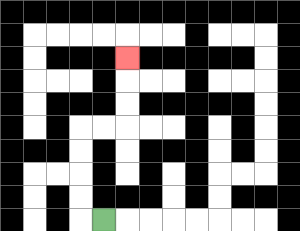{'start': '[4, 9]', 'end': '[5, 2]', 'path_directions': 'L,U,U,U,U,R,R,U,U,U', 'path_coordinates': '[[4, 9], [3, 9], [3, 8], [3, 7], [3, 6], [3, 5], [4, 5], [5, 5], [5, 4], [5, 3], [5, 2]]'}